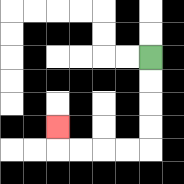{'start': '[6, 2]', 'end': '[2, 5]', 'path_directions': 'D,D,D,D,L,L,L,L,U', 'path_coordinates': '[[6, 2], [6, 3], [6, 4], [6, 5], [6, 6], [5, 6], [4, 6], [3, 6], [2, 6], [2, 5]]'}